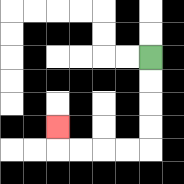{'start': '[6, 2]', 'end': '[2, 5]', 'path_directions': 'D,D,D,D,L,L,L,L,U', 'path_coordinates': '[[6, 2], [6, 3], [6, 4], [6, 5], [6, 6], [5, 6], [4, 6], [3, 6], [2, 6], [2, 5]]'}